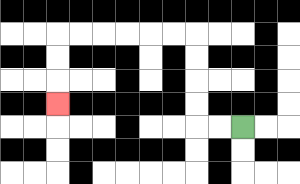{'start': '[10, 5]', 'end': '[2, 4]', 'path_directions': 'L,L,U,U,U,U,L,L,L,L,L,L,D,D,D', 'path_coordinates': '[[10, 5], [9, 5], [8, 5], [8, 4], [8, 3], [8, 2], [8, 1], [7, 1], [6, 1], [5, 1], [4, 1], [3, 1], [2, 1], [2, 2], [2, 3], [2, 4]]'}